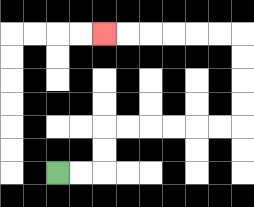{'start': '[2, 7]', 'end': '[4, 1]', 'path_directions': 'R,R,U,U,R,R,R,R,R,R,U,U,U,U,L,L,L,L,L,L', 'path_coordinates': '[[2, 7], [3, 7], [4, 7], [4, 6], [4, 5], [5, 5], [6, 5], [7, 5], [8, 5], [9, 5], [10, 5], [10, 4], [10, 3], [10, 2], [10, 1], [9, 1], [8, 1], [7, 1], [6, 1], [5, 1], [4, 1]]'}